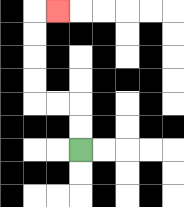{'start': '[3, 6]', 'end': '[2, 0]', 'path_directions': 'U,U,L,L,U,U,U,U,R', 'path_coordinates': '[[3, 6], [3, 5], [3, 4], [2, 4], [1, 4], [1, 3], [1, 2], [1, 1], [1, 0], [2, 0]]'}